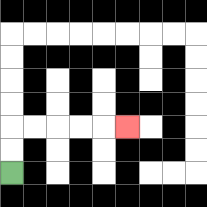{'start': '[0, 7]', 'end': '[5, 5]', 'path_directions': 'U,U,R,R,R,R,R', 'path_coordinates': '[[0, 7], [0, 6], [0, 5], [1, 5], [2, 5], [3, 5], [4, 5], [5, 5]]'}